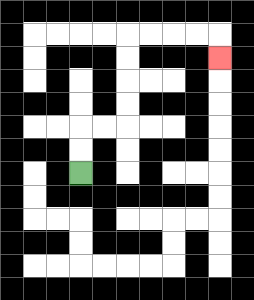{'start': '[3, 7]', 'end': '[9, 2]', 'path_directions': 'U,U,R,R,U,U,U,U,R,R,R,R,D', 'path_coordinates': '[[3, 7], [3, 6], [3, 5], [4, 5], [5, 5], [5, 4], [5, 3], [5, 2], [5, 1], [6, 1], [7, 1], [8, 1], [9, 1], [9, 2]]'}